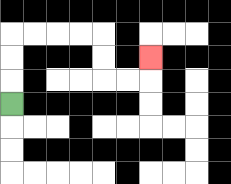{'start': '[0, 4]', 'end': '[6, 2]', 'path_directions': 'U,U,U,R,R,R,R,D,D,R,R,U', 'path_coordinates': '[[0, 4], [0, 3], [0, 2], [0, 1], [1, 1], [2, 1], [3, 1], [4, 1], [4, 2], [4, 3], [5, 3], [6, 3], [6, 2]]'}